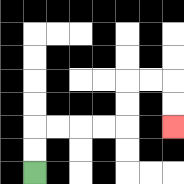{'start': '[1, 7]', 'end': '[7, 5]', 'path_directions': 'U,U,R,R,R,R,U,U,R,R,D,D', 'path_coordinates': '[[1, 7], [1, 6], [1, 5], [2, 5], [3, 5], [4, 5], [5, 5], [5, 4], [5, 3], [6, 3], [7, 3], [7, 4], [7, 5]]'}